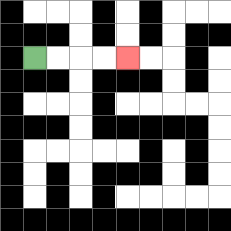{'start': '[1, 2]', 'end': '[5, 2]', 'path_directions': 'R,R,R,R', 'path_coordinates': '[[1, 2], [2, 2], [3, 2], [4, 2], [5, 2]]'}